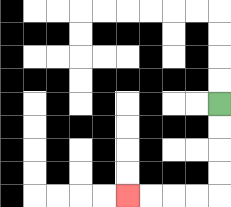{'start': '[9, 4]', 'end': '[5, 8]', 'path_directions': 'D,D,D,D,L,L,L,L', 'path_coordinates': '[[9, 4], [9, 5], [9, 6], [9, 7], [9, 8], [8, 8], [7, 8], [6, 8], [5, 8]]'}